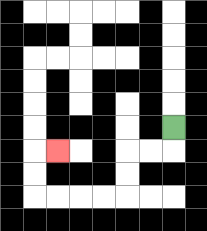{'start': '[7, 5]', 'end': '[2, 6]', 'path_directions': 'D,L,L,D,D,L,L,L,L,U,U,R', 'path_coordinates': '[[7, 5], [7, 6], [6, 6], [5, 6], [5, 7], [5, 8], [4, 8], [3, 8], [2, 8], [1, 8], [1, 7], [1, 6], [2, 6]]'}